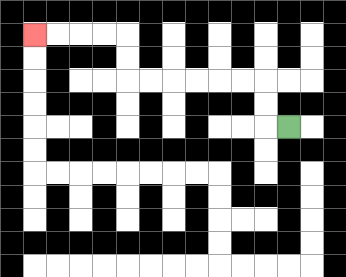{'start': '[12, 5]', 'end': '[1, 1]', 'path_directions': 'L,U,U,L,L,L,L,L,L,U,U,L,L,L,L', 'path_coordinates': '[[12, 5], [11, 5], [11, 4], [11, 3], [10, 3], [9, 3], [8, 3], [7, 3], [6, 3], [5, 3], [5, 2], [5, 1], [4, 1], [3, 1], [2, 1], [1, 1]]'}